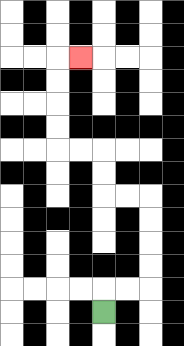{'start': '[4, 13]', 'end': '[3, 2]', 'path_directions': 'U,R,R,U,U,U,U,L,L,U,U,L,L,U,U,U,U,R', 'path_coordinates': '[[4, 13], [4, 12], [5, 12], [6, 12], [6, 11], [6, 10], [6, 9], [6, 8], [5, 8], [4, 8], [4, 7], [4, 6], [3, 6], [2, 6], [2, 5], [2, 4], [2, 3], [2, 2], [3, 2]]'}